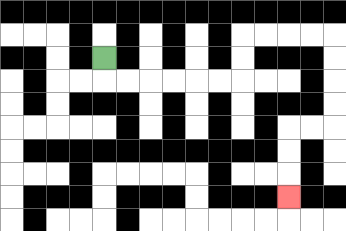{'start': '[4, 2]', 'end': '[12, 8]', 'path_directions': 'D,R,R,R,R,R,R,U,U,R,R,R,R,D,D,D,D,L,L,D,D,D', 'path_coordinates': '[[4, 2], [4, 3], [5, 3], [6, 3], [7, 3], [8, 3], [9, 3], [10, 3], [10, 2], [10, 1], [11, 1], [12, 1], [13, 1], [14, 1], [14, 2], [14, 3], [14, 4], [14, 5], [13, 5], [12, 5], [12, 6], [12, 7], [12, 8]]'}